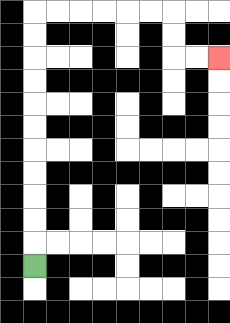{'start': '[1, 11]', 'end': '[9, 2]', 'path_directions': 'U,U,U,U,U,U,U,U,U,U,U,R,R,R,R,R,R,D,D,R,R', 'path_coordinates': '[[1, 11], [1, 10], [1, 9], [1, 8], [1, 7], [1, 6], [1, 5], [1, 4], [1, 3], [1, 2], [1, 1], [1, 0], [2, 0], [3, 0], [4, 0], [5, 0], [6, 0], [7, 0], [7, 1], [7, 2], [8, 2], [9, 2]]'}